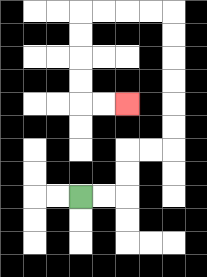{'start': '[3, 8]', 'end': '[5, 4]', 'path_directions': 'R,R,U,U,R,R,U,U,U,U,U,U,L,L,L,L,D,D,D,D,R,R', 'path_coordinates': '[[3, 8], [4, 8], [5, 8], [5, 7], [5, 6], [6, 6], [7, 6], [7, 5], [7, 4], [7, 3], [7, 2], [7, 1], [7, 0], [6, 0], [5, 0], [4, 0], [3, 0], [3, 1], [3, 2], [3, 3], [3, 4], [4, 4], [5, 4]]'}